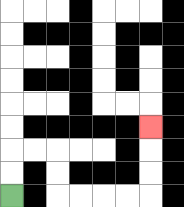{'start': '[0, 8]', 'end': '[6, 5]', 'path_directions': 'U,U,R,R,D,D,R,R,R,R,U,U,U', 'path_coordinates': '[[0, 8], [0, 7], [0, 6], [1, 6], [2, 6], [2, 7], [2, 8], [3, 8], [4, 8], [5, 8], [6, 8], [6, 7], [6, 6], [6, 5]]'}